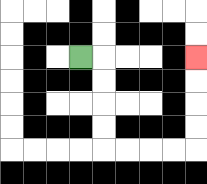{'start': '[3, 2]', 'end': '[8, 2]', 'path_directions': 'R,D,D,D,D,R,R,R,R,U,U,U,U', 'path_coordinates': '[[3, 2], [4, 2], [4, 3], [4, 4], [4, 5], [4, 6], [5, 6], [6, 6], [7, 6], [8, 6], [8, 5], [8, 4], [8, 3], [8, 2]]'}